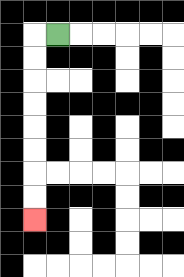{'start': '[2, 1]', 'end': '[1, 9]', 'path_directions': 'L,D,D,D,D,D,D,D,D', 'path_coordinates': '[[2, 1], [1, 1], [1, 2], [1, 3], [1, 4], [1, 5], [1, 6], [1, 7], [1, 8], [1, 9]]'}